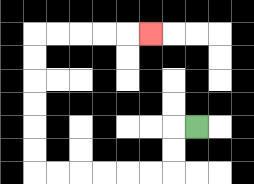{'start': '[8, 5]', 'end': '[6, 1]', 'path_directions': 'L,D,D,L,L,L,L,L,L,U,U,U,U,U,U,R,R,R,R,R', 'path_coordinates': '[[8, 5], [7, 5], [7, 6], [7, 7], [6, 7], [5, 7], [4, 7], [3, 7], [2, 7], [1, 7], [1, 6], [1, 5], [1, 4], [1, 3], [1, 2], [1, 1], [2, 1], [3, 1], [4, 1], [5, 1], [6, 1]]'}